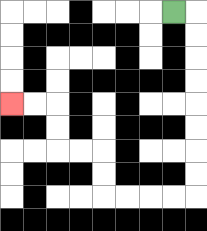{'start': '[7, 0]', 'end': '[0, 4]', 'path_directions': 'R,D,D,D,D,D,D,D,D,L,L,L,L,U,U,L,L,U,U,L,L', 'path_coordinates': '[[7, 0], [8, 0], [8, 1], [8, 2], [8, 3], [8, 4], [8, 5], [8, 6], [8, 7], [8, 8], [7, 8], [6, 8], [5, 8], [4, 8], [4, 7], [4, 6], [3, 6], [2, 6], [2, 5], [2, 4], [1, 4], [0, 4]]'}